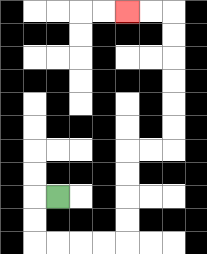{'start': '[2, 8]', 'end': '[5, 0]', 'path_directions': 'L,D,D,R,R,R,R,U,U,U,U,R,R,U,U,U,U,U,U,L,L', 'path_coordinates': '[[2, 8], [1, 8], [1, 9], [1, 10], [2, 10], [3, 10], [4, 10], [5, 10], [5, 9], [5, 8], [5, 7], [5, 6], [6, 6], [7, 6], [7, 5], [7, 4], [7, 3], [7, 2], [7, 1], [7, 0], [6, 0], [5, 0]]'}